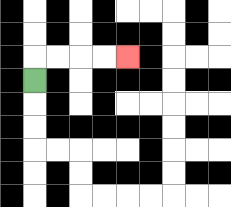{'start': '[1, 3]', 'end': '[5, 2]', 'path_directions': 'U,R,R,R,R', 'path_coordinates': '[[1, 3], [1, 2], [2, 2], [3, 2], [4, 2], [5, 2]]'}